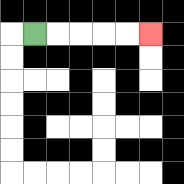{'start': '[1, 1]', 'end': '[6, 1]', 'path_directions': 'R,R,R,R,R', 'path_coordinates': '[[1, 1], [2, 1], [3, 1], [4, 1], [5, 1], [6, 1]]'}